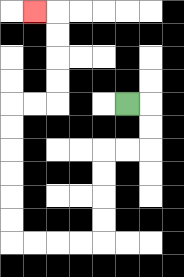{'start': '[5, 4]', 'end': '[1, 0]', 'path_directions': 'R,D,D,L,L,D,D,D,D,L,L,L,L,U,U,U,U,U,U,R,R,U,U,U,U,L', 'path_coordinates': '[[5, 4], [6, 4], [6, 5], [6, 6], [5, 6], [4, 6], [4, 7], [4, 8], [4, 9], [4, 10], [3, 10], [2, 10], [1, 10], [0, 10], [0, 9], [0, 8], [0, 7], [0, 6], [0, 5], [0, 4], [1, 4], [2, 4], [2, 3], [2, 2], [2, 1], [2, 0], [1, 0]]'}